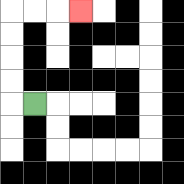{'start': '[1, 4]', 'end': '[3, 0]', 'path_directions': 'L,U,U,U,U,R,R,R', 'path_coordinates': '[[1, 4], [0, 4], [0, 3], [0, 2], [0, 1], [0, 0], [1, 0], [2, 0], [3, 0]]'}